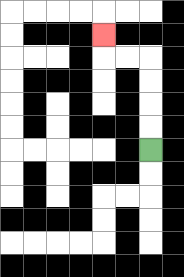{'start': '[6, 6]', 'end': '[4, 1]', 'path_directions': 'U,U,U,U,L,L,U', 'path_coordinates': '[[6, 6], [6, 5], [6, 4], [6, 3], [6, 2], [5, 2], [4, 2], [4, 1]]'}